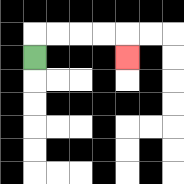{'start': '[1, 2]', 'end': '[5, 2]', 'path_directions': 'U,R,R,R,R,D', 'path_coordinates': '[[1, 2], [1, 1], [2, 1], [3, 1], [4, 1], [5, 1], [5, 2]]'}